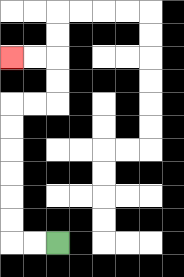{'start': '[2, 10]', 'end': '[0, 2]', 'path_directions': 'L,L,U,U,U,U,U,U,R,R,U,U,L,L', 'path_coordinates': '[[2, 10], [1, 10], [0, 10], [0, 9], [0, 8], [0, 7], [0, 6], [0, 5], [0, 4], [1, 4], [2, 4], [2, 3], [2, 2], [1, 2], [0, 2]]'}